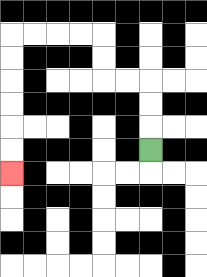{'start': '[6, 6]', 'end': '[0, 7]', 'path_directions': 'U,U,U,L,L,U,U,L,L,L,L,D,D,D,D,D,D', 'path_coordinates': '[[6, 6], [6, 5], [6, 4], [6, 3], [5, 3], [4, 3], [4, 2], [4, 1], [3, 1], [2, 1], [1, 1], [0, 1], [0, 2], [0, 3], [0, 4], [0, 5], [0, 6], [0, 7]]'}